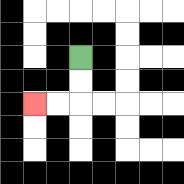{'start': '[3, 2]', 'end': '[1, 4]', 'path_directions': 'D,D,L,L', 'path_coordinates': '[[3, 2], [3, 3], [3, 4], [2, 4], [1, 4]]'}